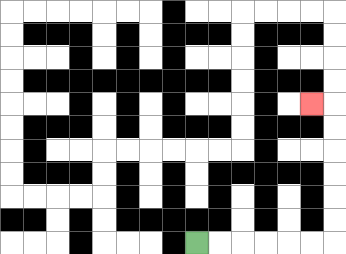{'start': '[8, 10]', 'end': '[13, 4]', 'path_directions': 'R,R,R,R,R,R,U,U,U,U,U,U,L', 'path_coordinates': '[[8, 10], [9, 10], [10, 10], [11, 10], [12, 10], [13, 10], [14, 10], [14, 9], [14, 8], [14, 7], [14, 6], [14, 5], [14, 4], [13, 4]]'}